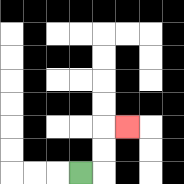{'start': '[3, 7]', 'end': '[5, 5]', 'path_directions': 'R,U,U,R', 'path_coordinates': '[[3, 7], [4, 7], [4, 6], [4, 5], [5, 5]]'}